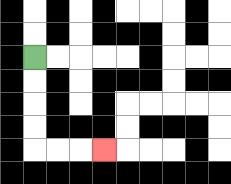{'start': '[1, 2]', 'end': '[4, 6]', 'path_directions': 'D,D,D,D,R,R,R', 'path_coordinates': '[[1, 2], [1, 3], [1, 4], [1, 5], [1, 6], [2, 6], [3, 6], [4, 6]]'}